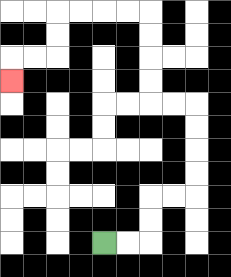{'start': '[4, 10]', 'end': '[0, 3]', 'path_directions': 'R,R,U,U,R,R,U,U,U,U,L,L,U,U,U,U,L,L,L,L,D,D,L,L,D', 'path_coordinates': '[[4, 10], [5, 10], [6, 10], [6, 9], [6, 8], [7, 8], [8, 8], [8, 7], [8, 6], [8, 5], [8, 4], [7, 4], [6, 4], [6, 3], [6, 2], [6, 1], [6, 0], [5, 0], [4, 0], [3, 0], [2, 0], [2, 1], [2, 2], [1, 2], [0, 2], [0, 3]]'}